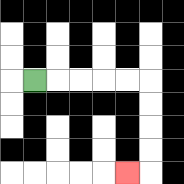{'start': '[1, 3]', 'end': '[5, 7]', 'path_directions': 'R,R,R,R,R,D,D,D,D,L', 'path_coordinates': '[[1, 3], [2, 3], [3, 3], [4, 3], [5, 3], [6, 3], [6, 4], [6, 5], [6, 6], [6, 7], [5, 7]]'}